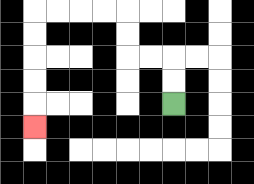{'start': '[7, 4]', 'end': '[1, 5]', 'path_directions': 'U,U,L,L,U,U,L,L,L,L,D,D,D,D,D', 'path_coordinates': '[[7, 4], [7, 3], [7, 2], [6, 2], [5, 2], [5, 1], [5, 0], [4, 0], [3, 0], [2, 0], [1, 0], [1, 1], [1, 2], [1, 3], [1, 4], [1, 5]]'}